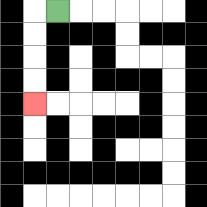{'start': '[2, 0]', 'end': '[1, 4]', 'path_directions': 'L,D,D,D,D', 'path_coordinates': '[[2, 0], [1, 0], [1, 1], [1, 2], [1, 3], [1, 4]]'}